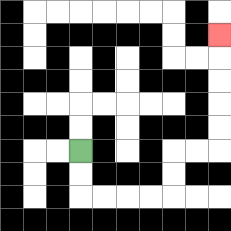{'start': '[3, 6]', 'end': '[9, 1]', 'path_directions': 'D,D,R,R,R,R,U,U,R,R,U,U,U,U,U', 'path_coordinates': '[[3, 6], [3, 7], [3, 8], [4, 8], [5, 8], [6, 8], [7, 8], [7, 7], [7, 6], [8, 6], [9, 6], [9, 5], [9, 4], [9, 3], [9, 2], [9, 1]]'}